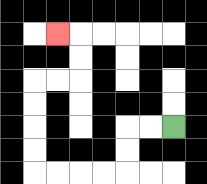{'start': '[7, 5]', 'end': '[2, 1]', 'path_directions': 'L,L,D,D,L,L,L,L,U,U,U,U,R,R,U,U,L', 'path_coordinates': '[[7, 5], [6, 5], [5, 5], [5, 6], [5, 7], [4, 7], [3, 7], [2, 7], [1, 7], [1, 6], [1, 5], [1, 4], [1, 3], [2, 3], [3, 3], [3, 2], [3, 1], [2, 1]]'}